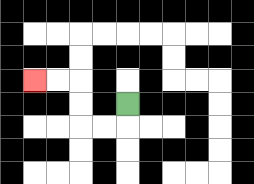{'start': '[5, 4]', 'end': '[1, 3]', 'path_directions': 'D,L,L,U,U,L,L', 'path_coordinates': '[[5, 4], [5, 5], [4, 5], [3, 5], [3, 4], [3, 3], [2, 3], [1, 3]]'}